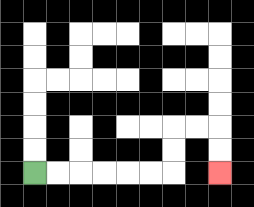{'start': '[1, 7]', 'end': '[9, 7]', 'path_directions': 'R,R,R,R,R,R,U,U,R,R,D,D', 'path_coordinates': '[[1, 7], [2, 7], [3, 7], [4, 7], [5, 7], [6, 7], [7, 7], [7, 6], [7, 5], [8, 5], [9, 5], [9, 6], [9, 7]]'}